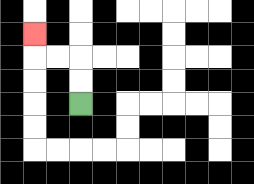{'start': '[3, 4]', 'end': '[1, 1]', 'path_directions': 'U,U,L,L,U', 'path_coordinates': '[[3, 4], [3, 3], [3, 2], [2, 2], [1, 2], [1, 1]]'}